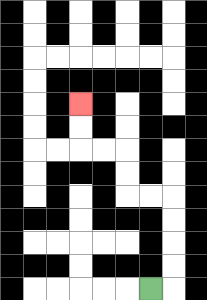{'start': '[6, 12]', 'end': '[3, 4]', 'path_directions': 'R,U,U,U,U,L,L,U,U,L,L,U,U', 'path_coordinates': '[[6, 12], [7, 12], [7, 11], [7, 10], [7, 9], [7, 8], [6, 8], [5, 8], [5, 7], [5, 6], [4, 6], [3, 6], [3, 5], [3, 4]]'}